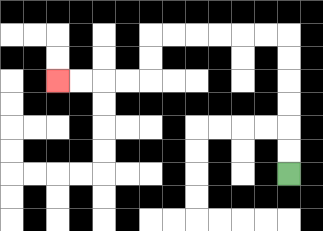{'start': '[12, 7]', 'end': '[2, 3]', 'path_directions': 'U,U,U,U,U,U,L,L,L,L,L,L,D,D,L,L,L,L', 'path_coordinates': '[[12, 7], [12, 6], [12, 5], [12, 4], [12, 3], [12, 2], [12, 1], [11, 1], [10, 1], [9, 1], [8, 1], [7, 1], [6, 1], [6, 2], [6, 3], [5, 3], [4, 3], [3, 3], [2, 3]]'}